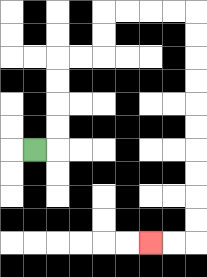{'start': '[1, 6]', 'end': '[6, 10]', 'path_directions': 'R,U,U,U,U,R,R,U,U,R,R,R,R,D,D,D,D,D,D,D,D,D,D,L,L', 'path_coordinates': '[[1, 6], [2, 6], [2, 5], [2, 4], [2, 3], [2, 2], [3, 2], [4, 2], [4, 1], [4, 0], [5, 0], [6, 0], [7, 0], [8, 0], [8, 1], [8, 2], [8, 3], [8, 4], [8, 5], [8, 6], [8, 7], [8, 8], [8, 9], [8, 10], [7, 10], [6, 10]]'}